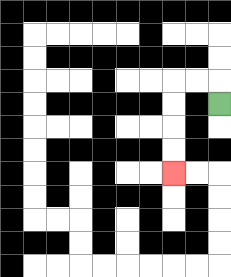{'start': '[9, 4]', 'end': '[7, 7]', 'path_directions': 'U,L,L,D,D,D,D', 'path_coordinates': '[[9, 4], [9, 3], [8, 3], [7, 3], [7, 4], [7, 5], [7, 6], [7, 7]]'}